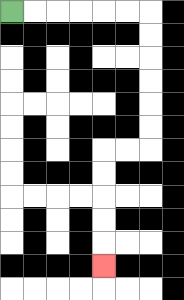{'start': '[0, 0]', 'end': '[4, 11]', 'path_directions': 'R,R,R,R,R,R,D,D,D,D,D,D,L,L,D,D,D,D,D', 'path_coordinates': '[[0, 0], [1, 0], [2, 0], [3, 0], [4, 0], [5, 0], [6, 0], [6, 1], [6, 2], [6, 3], [6, 4], [6, 5], [6, 6], [5, 6], [4, 6], [4, 7], [4, 8], [4, 9], [4, 10], [4, 11]]'}